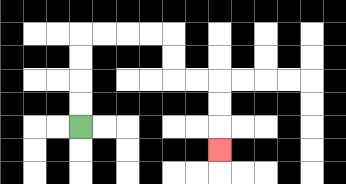{'start': '[3, 5]', 'end': '[9, 6]', 'path_directions': 'U,U,U,U,R,R,R,R,D,D,R,R,D,D,D', 'path_coordinates': '[[3, 5], [3, 4], [3, 3], [3, 2], [3, 1], [4, 1], [5, 1], [6, 1], [7, 1], [7, 2], [7, 3], [8, 3], [9, 3], [9, 4], [9, 5], [9, 6]]'}